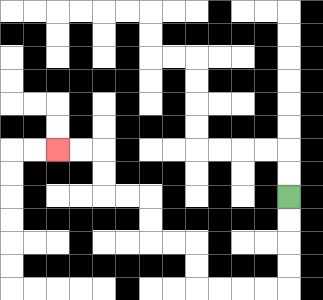{'start': '[12, 8]', 'end': '[2, 6]', 'path_directions': 'D,D,D,D,L,L,L,L,U,U,L,L,U,U,L,L,U,U,L,L', 'path_coordinates': '[[12, 8], [12, 9], [12, 10], [12, 11], [12, 12], [11, 12], [10, 12], [9, 12], [8, 12], [8, 11], [8, 10], [7, 10], [6, 10], [6, 9], [6, 8], [5, 8], [4, 8], [4, 7], [4, 6], [3, 6], [2, 6]]'}